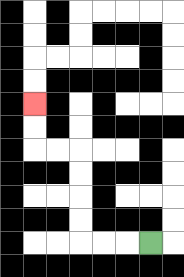{'start': '[6, 10]', 'end': '[1, 4]', 'path_directions': 'L,L,L,U,U,U,U,L,L,U,U', 'path_coordinates': '[[6, 10], [5, 10], [4, 10], [3, 10], [3, 9], [3, 8], [3, 7], [3, 6], [2, 6], [1, 6], [1, 5], [1, 4]]'}